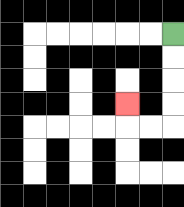{'start': '[7, 1]', 'end': '[5, 4]', 'path_directions': 'D,D,D,D,L,L,U', 'path_coordinates': '[[7, 1], [7, 2], [7, 3], [7, 4], [7, 5], [6, 5], [5, 5], [5, 4]]'}